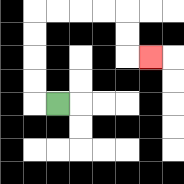{'start': '[2, 4]', 'end': '[6, 2]', 'path_directions': 'L,U,U,U,U,R,R,R,R,D,D,R', 'path_coordinates': '[[2, 4], [1, 4], [1, 3], [1, 2], [1, 1], [1, 0], [2, 0], [3, 0], [4, 0], [5, 0], [5, 1], [5, 2], [6, 2]]'}